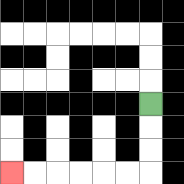{'start': '[6, 4]', 'end': '[0, 7]', 'path_directions': 'D,D,D,L,L,L,L,L,L', 'path_coordinates': '[[6, 4], [6, 5], [6, 6], [6, 7], [5, 7], [4, 7], [3, 7], [2, 7], [1, 7], [0, 7]]'}